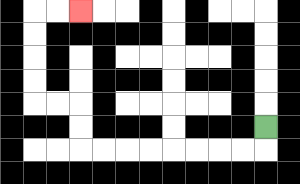{'start': '[11, 5]', 'end': '[3, 0]', 'path_directions': 'D,L,L,L,L,L,L,L,L,U,U,L,L,U,U,U,U,R,R', 'path_coordinates': '[[11, 5], [11, 6], [10, 6], [9, 6], [8, 6], [7, 6], [6, 6], [5, 6], [4, 6], [3, 6], [3, 5], [3, 4], [2, 4], [1, 4], [1, 3], [1, 2], [1, 1], [1, 0], [2, 0], [3, 0]]'}